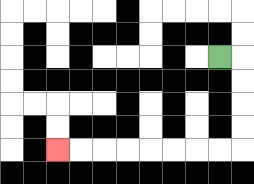{'start': '[9, 2]', 'end': '[2, 6]', 'path_directions': 'R,D,D,D,D,L,L,L,L,L,L,L,L', 'path_coordinates': '[[9, 2], [10, 2], [10, 3], [10, 4], [10, 5], [10, 6], [9, 6], [8, 6], [7, 6], [6, 6], [5, 6], [4, 6], [3, 6], [2, 6]]'}